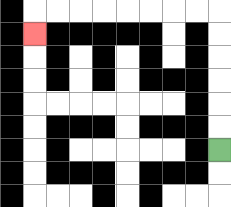{'start': '[9, 6]', 'end': '[1, 1]', 'path_directions': 'U,U,U,U,U,U,L,L,L,L,L,L,L,L,D', 'path_coordinates': '[[9, 6], [9, 5], [9, 4], [9, 3], [9, 2], [9, 1], [9, 0], [8, 0], [7, 0], [6, 0], [5, 0], [4, 0], [3, 0], [2, 0], [1, 0], [1, 1]]'}